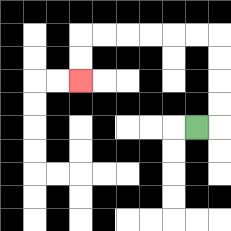{'start': '[8, 5]', 'end': '[3, 3]', 'path_directions': 'R,U,U,U,U,L,L,L,L,L,L,D,D', 'path_coordinates': '[[8, 5], [9, 5], [9, 4], [9, 3], [9, 2], [9, 1], [8, 1], [7, 1], [6, 1], [5, 1], [4, 1], [3, 1], [3, 2], [3, 3]]'}